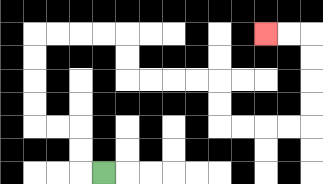{'start': '[4, 7]', 'end': '[11, 1]', 'path_directions': 'L,U,U,L,L,U,U,U,U,R,R,R,R,D,D,R,R,R,R,D,D,R,R,R,R,U,U,U,U,L,L', 'path_coordinates': '[[4, 7], [3, 7], [3, 6], [3, 5], [2, 5], [1, 5], [1, 4], [1, 3], [1, 2], [1, 1], [2, 1], [3, 1], [4, 1], [5, 1], [5, 2], [5, 3], [6, 3], [7, 3], [8, 3], [9, 3], [9, 4], [9, 5], [10, 5], [11, 5], [12, 5], [13, 5], [13, 4], [13, 3], [13, 2], [13, 1], [12, 1], [11, 1]]'}